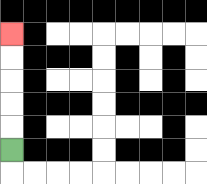{'start': '[0, 6]', 'end': '[0, 1]', 'path_directions': 'U,U,U,U,U', 'path_coordinates': '[[0, 6], [0, 5], [0, 4], [0, 3], [0, 2], [0, 1]]'}